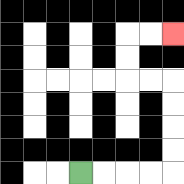{'start': '[3, 7]', 'end': '[7, 1]', 'path_directions': 'R,R,R,R,U,U,U,U,L,L,U,U,R,R', 'path_coordinates': '[[3, 7], [4, 7], [5, 7], [6, 7], [7, 7], [7, 6], [7, 5], [7, 4], [7, 3], [6, 3], [5, 3], [5, 2], [5, 1], [6, 1], [7, 1]]'}